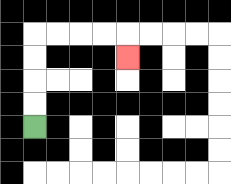{'start': '[1, 5]', 'end': '[5, 2]', 'path_directions': 'U,U,U,U,R,R,R,R,D', 'path_coordinates': '[[1, 5], [1, 4], [1, 3], [1, 2], [1, 1], [2, 1], [3, 1], [4, 1], [5, 1], [5, 2]]'}